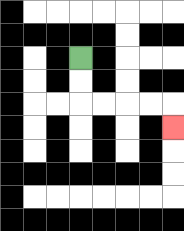{'start': '[3, 2]', 'end': '[7, 5]', 'path_directions': 'D,D,R,R,R,R,D', 'path_coordinates': '[[3, 2], [3, 3], [3, 4], [4, 4], [5, 4], [6, 4], [7, 4], [7, 5]]'}